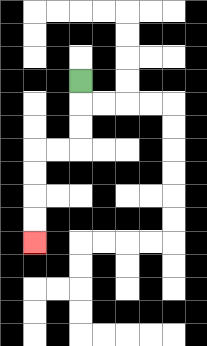{'start': '[3, 3]', 'end': '[1, 10]', 'path_directions': 'D,D,D,L,L,D,D,D,D', 'path_coordinates': '[[3, 3], [3, 4], [3, 5], [3, 6], [2, 6], [1, 6], [1, 7], [1, 8], [1, 9], [1, 10]]'}